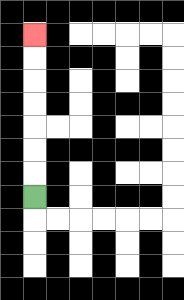{'start': '[1, 8]', 'end': '[1, 1]', 'path_directions': 'U,U,U,U,U,U,U', 'path_coordinates': '[[1, 8], [1, 7], [1, 6], [1, 5], [1, 4], [1, 3], [1, 2], [1, 1]]'}